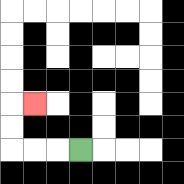{'start': '[3, 6]', 'end': '[1, 4]', 'path_directions': 'L,L,L,U,U,R', 'path_coordinates': '[[3, 6], [2, 6], [1, 6], [0, 6], [0, 5], [0, 4], [1, 4]]'}